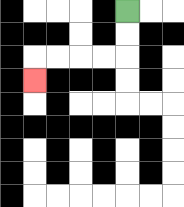{'start': '[5, 0]', 'end': '[1, 3]', 'path_directions': 'D,D,L,L,L,L,D', 'path_coordinates': '[[5, 0], [5, 1], [5, 2], [4, 2], [3, 2], [2, 2], [1, 2], [1, 3]]'}